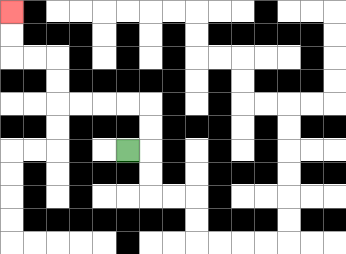{'start': '[5, 6]', 'end': '[0, 0]', 'path_directions': 'R,U,U,L,L,L,L,U,U,L,L,U,U', 'path_coordinates': '[[5, 6], [6, 6], [6, 5], [6, 4], [5, 4], [4, 4], [3, 4], [2, 4], [2, 3], [2, 2], [1, 2], [0, 2], [0, 1], [0, 0]]'}